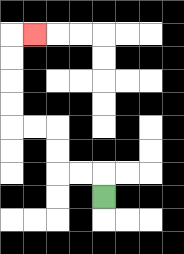{'start': '[4, 8]', 'end': '[1, 1]', 'path_directions': 'U,L,L,U,U,L,L,U,U,U,U,R', 'path_coordinates': '[[4, 8], [4, 7], [3, 7], [2, 7], [2, 6], [2, 5], [1, 5], [0, 5], [0, 4], [0, 3], [0, 2], [0, 1], [1, 1]]'}